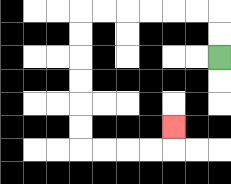{'start': '[9, 2]', 'end': '[7, 5]', 'path_directions': 'U,U,L,L,L,L,L,L,D,D,D,D,D,D,R,R,R,R,U', 'path_coordinates': '[[9, 2], [9, 1], [9, 0], [8, 0], [7, 0], [6, 0], [5, 0], [4, 0], [3, 0], [3, 1], [3, 2], [3, 3], [3, 4], [3, 5], [3, 6], [4, 6], [5, 6], [6, 6], [7, 6], [7, 5]]'}